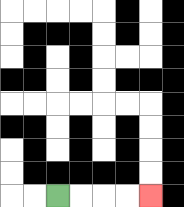{'start': '[2, 8]', 'end': '[6, 8]', 'path_directions': 'R,R,R,R', 'path_coordinates': '[[2, 8], [3, 8], [4, 8], [5, 8], [6, 8]]'}